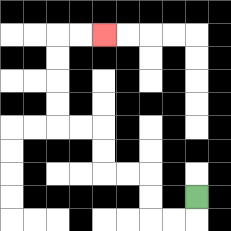{'start': '[8, 8]', 'end': '[4, 1]', 'path_directions': 'D,L,L,U,U,L,L,U,U,L,L,U,U,U,U,R,R', 'path_coordinates': '[[8, 8], [8, 9], [7, 9], [6, 9], [6, 8], [6, 7], [5, 7], [4, 7], [4, 6], [4, 5], [3, 5], [2, 5], [2, 4], [2, 3], [2, 2], [2, 1], [3, 1], [4, 1]]'}